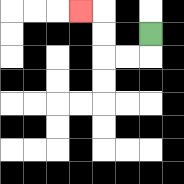{'start': '[6, 1]', 'end': '[3, 0]', 'path_directions': 'D,L,L,U,U,L', 'path_coordinates': '[[6, 1], [6, 2], [5, 2], [4, 2], [4, 1], [4, 0], [3, 0]]'}